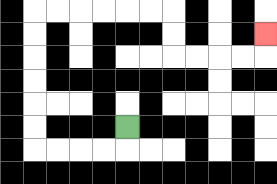{'start': '[5, 5]', 'end': '[11, 1]', 'path_directions': 'D,L,L,L,L,U,U,U,U,U,U,R,R,R,R,R,R,D,D,R,R,R,R,U', 'path_coordinates': '[[5, 5], [5, 6], [4, 6], [3, 6], [2, 6], [1, 6], [1, 5], [1, 4], [1, 3], [1, 2], [1, 1], [1, 0], [2, 0], [3, 0], [4, 0], [5, 0], [6, 0], [7, 0], [7, 1], [7, 2], [8, 2], [9, 2], [10, 2], [11, 2], [11, 1]]'}